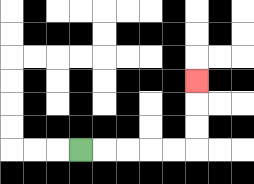{'start': '[3, 6]', 'end': '[8, 3]', 'path_directions': 'R,R,R,R,R,U,U,U', 'path_coordinates': '[[3, 6], [4, 6], [5, 6], [6, 6], [7, 6], [8, 6], [8, 5], [8, 4], [8, 3]]'}